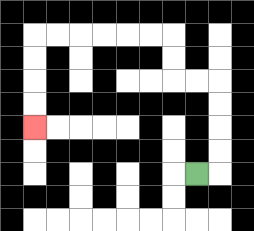{'start': '[8, 7]', 'end': '[1, 5]', 'path_directions': 'R,U,U,U,U,L,L,U,U,L,L,L,L,L,L,D,D,D,D', 'path_coordinates': '[[8, 7], [9, 7], [9, 6], [9, 5], [9, 4], [9, 3], [8, 3], [7, 3], [7, 2], [7, 1], [6, 1], [5, 1], [4, 1], [3, 1], [2, 1], [1, 1], [1, 2], [1, 3], [1, 4], [1, 5]]'}